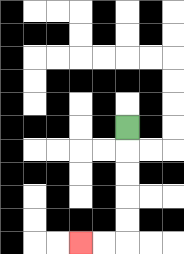{'start': '[5, 5]', 'end': '[3, 10]', 'path_directions': 'D,D,D,D,D,L,L', 'path_coordinates': '[[5, 5], [5, 6], [5, 7], [5, 8], [5, 9], [5, 10], [4, 10], [3, 10]]'}